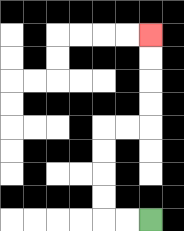{'start': '[6, 9]', 'end': '[6, 1]', 'path_directions': 'L,L,U,U,U,U,R,R,U,U,U,U', 'path_coordinates': '[[6, 9], [5, 9], [4, 9], [4, 8], [4, 7], [4, 6], [4, 5], [5, 5], [6, 5], [6, 4], [6, 3], [6, 2], [6, 1]]'}